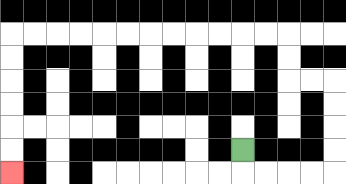{'start': '[10, 6]', 'end': '[0, 7]', 'path_directions': 'D,R,R,R,R,U,U,U,U,L,L,U,U,L,L,L,L,L,L,L,L,L,L,L,L,D,D,D,D,D,D', 'path_coordinates': '[[10, 6], [10, 7], [11, 7], [12, 7], [13, 7], [14, 7], [14, 6], [14, 5], [14, 4], [14, 3], [13, 3], [12, 3], [12, 2], [12, 1], [11, 1], [10, 1], [9, 1], [8, 1], [7, 1], [6, 1], [5, 1], [4, 1], [3, 1], [2, 1], [1, 1], [0, 1], [0, 2], [0, 3], [0, 4], [0, 5], [0, 6], [0, 7]]'}